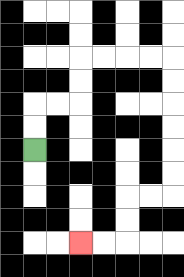{'start': '[1, 6]', 'end': '[3, 10]', 'path_directions': 'U,U,R,R,U,U,R,R,R,R,D,D,D,D,D,D,L,L,D,D,L,L', 'path_coordinates': '[[1, 6], [1, 5], [1, 4], [2, 4], [3, 4], [3, 3], [3, 2], [4, 2], [5, 2], [6, 2], [7, 2], [7, 3], [7, 4], [7, 5], [7, 6], [7, 7], [7, 8], [6, 8], [5, 8], [5, 9], [5, 10], [4, 10], [3, 10]]'}